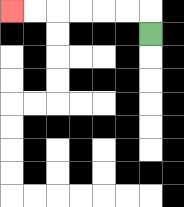{'start': '[6, 1]', 'end': '[0, 0]', 'path_directions': 'U,L,L,L,L,L,L', 'path_coordinates': '[[6, 1], [6, 0], [5, 0], [4, 0], [3, 0], [2, 0], [1, 0], [0, 0]]'}